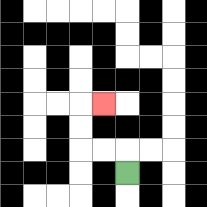{'start': '[5, 7]', 'end': '[4, 4]', 'path_directions': 'U,L,L,U,U,R', 'path_coordinates': '[[5, 7], [5, 6], [4, 6], [3, 6], [3, 5], [3, 4], [4, 4]]'}